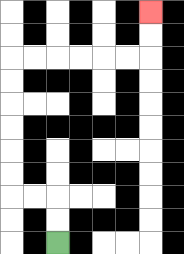{'start': '[2, 10]', 'end': '[6, 0]', 'path_directions': 'U,U,L,L,U,U,U,U,U,U,R,R,R,R,R,R,U,U', 'path_coordinates': '[[2, 10], [2, 9], [2, 8], [1, 8], [0, 8], [0, 7], [0, 6], [0, 5], [0, 4], [0, 3], [0, 2], [1, 2], [2, 2], [3, 2], [4, 2], [5, 2], [6, 2], [6, 1], [6, 0]]'}